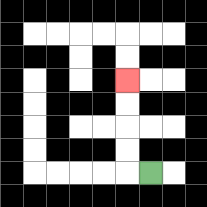{'start': '[6, 7]', 'end': '[5, 3]', 'path_directions': 'L,U,U,U,U', 'path_coordinates': '[[6, 7], [5, 7], [5, 6], [5, 5], [5, 4], [5, 3]]'}